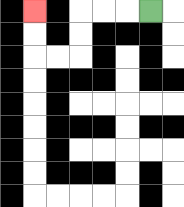{'start': '[6, 0]', 'end': '[1, 0]', 'path_directions': 'L,L,L,D,D,L,L,U,U', 'path_coordinates': '[[6, 0], [5, 0], [4, 0], [3, 0], [3, 1], [3, 2], [2, 2], [1, 2], [1, 1], [1, 0]]'}